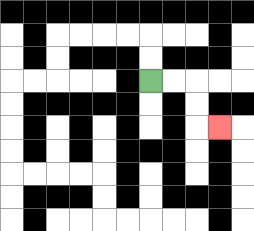{'start': '[6, 3]', 'end': '[9, 5]', 'path_directions': 'R,R,D,D,R', 'path_coordinates': '[[6, 3], [7, 3], [8, 3], [8, 4], [8, 5], [9, 5]]'}